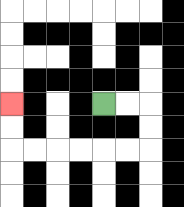{'start': '[4, 4]', 'end': '[0, 4]', 'path_directions': 'R,R,D,D,L,L,L,L,L,L,U,U', 'path_coordinates': '[[4, 4], [5, 4], [6, 4], [6, 5], [6, 6], [5, 6], [4, 6], [3, 6], [2, 6], [1, 6], [0, 6], [0, 5], [0, 4]]'}